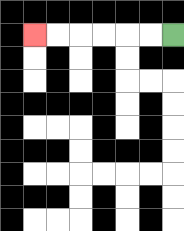{'start': '[7, 1]', 'end': '[1, 1]', 'path_directions': 'L,L,L,L,L,L', 'path_coordinates': '[[7, 1], [6, 1], [5, 1], [4, 1], [3, 1], [2, 1], [1, 1]]'}